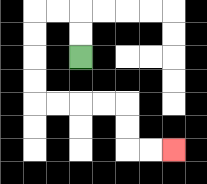{'start': '[3, 2]', 'end': '[7, 6]', 'path_directions': 'U,U,L,L,D,D,D,D,R,R,R,R,D,D,R,R', 'path_coordinates': '[[3, 2], [3, 1], [3, 0], [2, 0], [1, 0], [1, 1], [1, 2], [1, 3], [1, 4], [2, 4], [3, 4], [4, 4], [5, 4], [5, 5], [5, 6], [6, 6], [7, 6]]'}